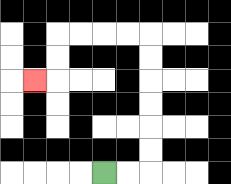{'start': '[4, 7]', 'end': '[1, 3]', 'path_directions': 'R,R,U,U,U,U,U,U,L,L,L,L,D,D,L', 'path_coordinates': '[[4, 7], [5, 7], [6, 7], [6, 6], [6, 5], [6, 4], [6, 3], [6, 2], [6, 1], [5, 1], [4, 1], [3, 1], [2, 1], [2, 2], [2, 3], [1, 3]]'}